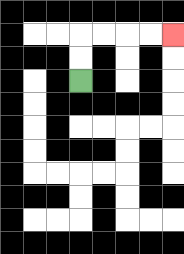{'start': '[3, 3]', 'end': '[7, 1]', 'path_directions': 'U,U,R,R,R,R', 'path_coordinates': '[[3, 3], [3, 2], [3, 1], [4, 1], [5, 1], [6, 1], [7, 1]]'}